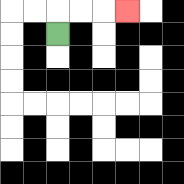{'start': '[2, 1]', 'end': '[5, 0]', 'path_directions': 'U,R,R,R', 'path_coordinates': '[[2, 1], [2, 0], [3, 0], [4, 0], [5, 0]]'}